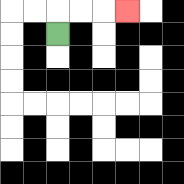{'start': '[2, 1]', 'end': '[5, 0]', 'path_directions': 'U,R,R,R', 'path_coordinates': '[[2, 1], [2, 0], [3, 0], [4, 0], [5, 0]]'}